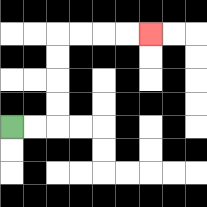{'start': '[0, 5]', 'end': '[6, 1]', 'path_directions': 'R,R,U,U,U,U,R,R,R,R', 'path_coordinates': '[[0, 5], [1, 5], [2, 5], [2, 4], [2, 3], [2, 2], [2, 1], [3, 1], [4, 1], [5, 1], [6, 1]]'}